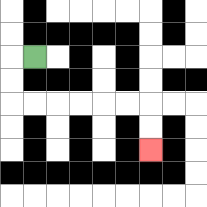{'start': '[1, 2]', 'end': '[6, 6]', 'path_directions': 'L,D,D,R,R,R,R,R,R,D,D', 'path_coordinates': '[[1, 2], [0, 2], [0, 3], [0, 4], [1, 4], [2, 4], [3, 4], [4, 4], [5, 4], [6, 4], [6, 5], [6, 6]]'}